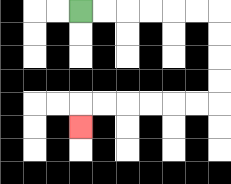{'start': '[3, 0]', 'end': '[3, 5]', 'path_directions': 'R,R,R,R,R,R,D,D,D,D,L,L,L,L,L,L,D', 'path_coordinates': '[[3, 0], [4, 0], [5, 0], [6, 0], [7, 0], [8, 0], [9, 0], [9, 1], [9, 2], [9, 3], [9, 4], [8, 4], [7, 4], [6, 4], [5, 4], [4, 4], [3, 4], [3, 5]]'}